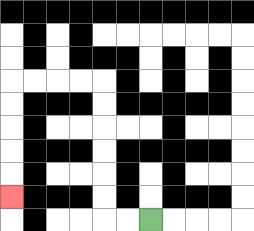{'start': '[6, 9]', 'end': '[0, 8]', 'path_directions': 'L,L,U,U,U,U,U,U,L,L,L,L,D,D,D,D,D', 'path_coordinates': '[[6, 9], [5, 9], [4, 9], [4, 8], [4, 7], [4, 6], [4, 5], [4, 4], [4, 3], [3, 3], [2, 3], [1, 3], [0, 3], [0, 4], [0, 5], [0, 6], [0, 7], [0, 8]]'}